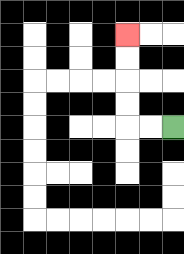{'start': '[7, 5]', 'end': '[5, 1]', 'path_directions': 'L,L,U,U,U,U', 'path_coordinates': '[[7, 5], [6, 5], [5, 5], [5, 4], [5, 3], [5, 2], [5, 1]]'}